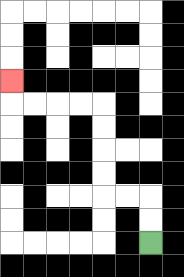{'start': '[6, 10]', 'end': '[0, 3]', 'path_directions': 'U,U,L,L,U,U,U,U,L,L,L,L,U', 'path_coordinates': '[[6, 10], [6, 9], [6, 8], [5, 8], [4, 8], [4, 7], [4, 6], [4, 5], [4, 4], [3, 4], [2, 4], [1, 4], [0, 4], [0, 3]]'}